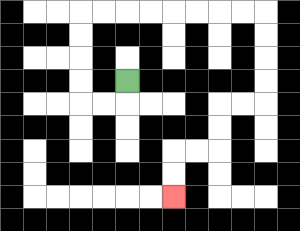{'start': '[5, 3]', 'end': '[7, 8]', 'path_directions': 'D,L,L,U,U,U,U,R,R,R,R,R,R,R,R,D,D,D,D,L,L,D,D,L,L,D,D', 'path_coordinates': '[[5, 3], [5, 4], [4, 4], [3, 4], [3, 3], [3, 2], [3, 1], [3, 0], [4, 0], [5, 0], [6, 0], [7, 0], [8, 0], [9, 0], [10, 0], [11, 0], [11, 1], [11, 2], [11, 3], [11, 4], [10, 4], [9, 4], [9, 5], [9, 6], [8, 6], [7, 6], [7, 7], [7, 8]]'}